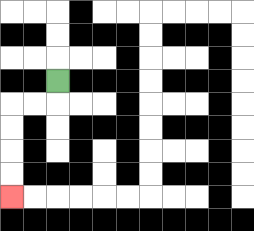{'start': '[2, 3]', 'end': '[0, 8]', 'path_directions': 'D,L,L,D,D,D,D', 'path_coordinates': '[[2, 3], [2, 4], [1, 4], [0, 4], [0, 5], [0, 6], [0, 7], [0, 8]]'}